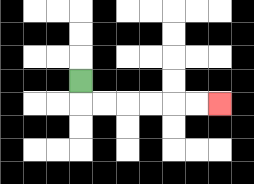{'start': '[3, 3]', 'end': '[9, 4]', 'path_directions': 'D,R,R,R,R,R,R', 'path_coordinates': '[[3, 3], [3, 4], [4, 4], [5, 4], [6, 4], [7, 4], [8, 4], [9, 4]]'}